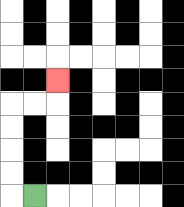{'start': '[1, 8]', 'end': '[2, 3]', 'path_directions': 'L,U,U,U,U,R,R,U', 'path_coordinates': '[[1, 8], [0, 8], [0, 7], [0, 6], [0, 5], [0, 4], [1, 4], [2, 4], [2, 3]]'}